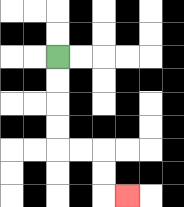{'start': '[2, 2]', 'end': '[5, 8]', 'path_directions': 'D,D,D,D,R,R,D,D,R', 'path_coordinates': '[[2, 2], [2, 3], [2, 4], [2, 5], [2, 6], [3, 6], [4, 6], [4, 7], [4, 8], [5, 8]]'}